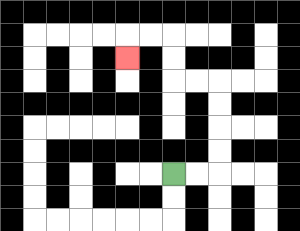{'start': '[7, 7]', 'end': '[5, 2]', 'path_directions': 'R,R,U,U,U,U,L,L,U,U,L,L,D', 'path_coordinates': '[[7, 7], [8, 7], [9, 7], [9, 6], [9, 5], [9, 4], [9, 3], [8, 3], [7, 3], [7, 2], [7, 1], [6, 1], [5, 1], [5, 2]]'}